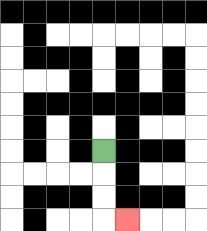{'start': '[4, 6]', 'end': '[5, 9]', 'path_directions': 'D,D,D,R', 'path_coordinates': '[[4, 6], [4, 7], [4, 8], [4, 9], [5, 9]]'}